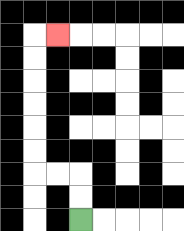{'start': '[3, 9]', 'end': '[2, 1]', 'path_directions': 'U,U,L,L,U,U,U,U,U,U,R', 'path_coordinates': '[[3, 9], [3, 8], [3, 7], [2, 7], [1, 7], [1, 6], [1, 5], [1, 4], [1, 3], [1, 2], [1, 1], [2, 1]]'}